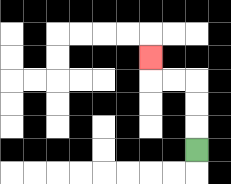{'start': '[8, 6]', 'end': '[6, 2]', 'path_directions': 'U,U,U,L,L,U', 'path_coordinates': '[[8, 6], [8, 5], [8, 4], [8, 3], [7, 3], [6, 3], [6, 2]]'}